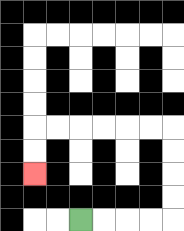{'start': '[3, 9]', 'end': '[1, 7]', 'path_directions': 'R,R,R,R,U,U,U,U,L,L,L,L,L,L,D,D', 'path_coordinates': '[[3, 9], [4, 9], [5, 9], [6, 9], [7, 9], [7, 8], [7, 7], [7, 6], [7, 5], [6, 5], [5, 5], [4, 5], [3, 5], [2, 5], [1, 5], [1, 6], [1, 7]]'}